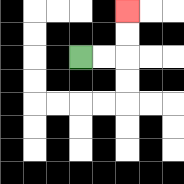{'start': '[3, 2]', 'end': '[5, 0]', 'path_directions': 'R,R,U,U', 'path_coordinates': '[[3, 2], [4, 2], [5, 2], [5, 1], [5, 0]]'}